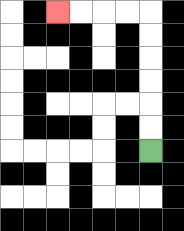{'start': '[6, 6]', 'end': '[2, 0]', 'path_directions': 'U,U,U,U,U,U,L,L,L,L', 'path_coordinates': '[[6, 6], [6, 5], [6, 4], [6, 3], [6, 2], [6, 1], [6, 0], [5, 0], [4, 0], [3, 0], [2, 0]]'}